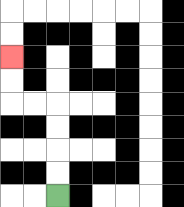{'start': '[2, 8]', 'end': '[0, 2]', 'path_directions': 'U,U,U,U,L,L,U,U', 'path_coordinates': '[[2, 8], [2, 7], [2, 6], [2, 5], [2, 4], [1, 4], [0, 4], [0, 3], [0, 2]]'}